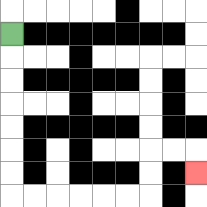{'start': '[0, 1]', 'end': '[8, 7]', 'path_directions': 'D,D,D,D,D,D,D,R,R,R,R,R,R,U,U,R,R,D', 'path_coordinates': '[[0, 1], [0, 2], [0, 3], [0, 4], [0, 5], [0, 6], [0, 7], [0, 8], [1, 8], [2, 8], [3, 8], [4, 8], [5, 8], [6, 8], [6, 7], [6, 6], [7, 6], [8, 6], [8, 7]]'}